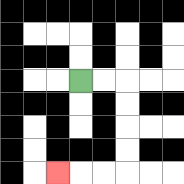{'start': '[3, 3]', 'end': '[2, 7]', 'path_directions': 'R,R,D,D,D,D,L,L,L', 'path_coordinates': '[[3, 3], [4, 3], [5, 3], [5, 4], [5, 5], [5, 6], [5, 7], [4, 7], [3, 7], [2, 7]]'}